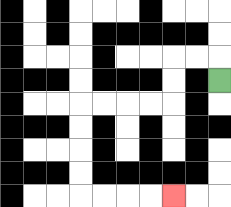{'start': '[9, 3]', 'end': '[7, 8]', 'path_directions': 'U,L,L,D,D,L,L,L,L,D,D,D,D,R,R,R,R', 'path_coordinates': '[[9, 3], [9, 2], [8, 2], [7, 2], [7, 3], [7, 4], [6, 4], [5, 4], [4, 4], [3, 4], [3, 5], [3, 6], [3, 7], [3, 8], [4, 8], [5, 8], [6, 8], [7, 8]]'}